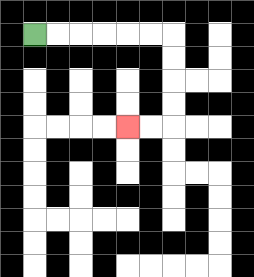{'start': '[1, 1]', 'end': '[5, 5]', 'path_directions': 'R,R,R,R,R,R,D,D,D,D,L,L', 'path_coordinates': '[[1, 1], [2, 1], [3, 1], [4, 1], [5, 1], [6, 1], [7, 1], [7, 2], [7, 3], [7, 4], [7, 5], [6, 5], [5, 5]]'}